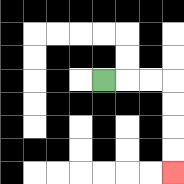{'start': '[4, 3]', 'end': '[7, 7]', 'path_directions': 'R,R,R,D,D,D,D', 'path_coordinates': '[[4, 3], [5, 3], [6, 3], [7, 3], [7, 4], [7, 5], [7, 6], [7, 7]]'}